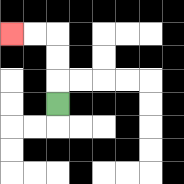{'start': '[2, 4]', 'end': '[0, 1]', 'path_directions': 'U,U,U,L,L', 'path_coordinates': '[[2, 4], [2, 3], [2, 2], [2, 1], [1, 1], [0, 1]]'}